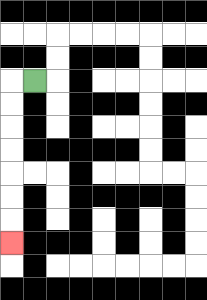{'start': '[1, 3]', 'end': '[0, 10]', 'path_directions': 'L,D,D,D,D,D,D,D', 'path_coordinates': '[[1, 3], [0, 3], [0, 4], [0, 5], [0, 6], [0, 7], [0, 8], [0, 9], [0, 10]]'}